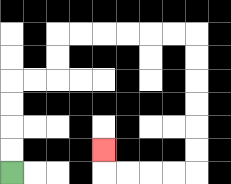{'start': '[0, 7]', 'end': '[4, 6]', 'path_directions': 'U,U,U,U,R,R,U,U,R,R,R,R,R,R,D,D,D,D,D,D,L,L,L,L,U', 'path_coordinates': '[[0, 7], [0, 6], [0, 5], [0, 4], [0, 3], [1, 3], [2, 3], [2, 2], [2, 1], [3, 1], [4, 1], [5, 1], [6, 1], [7, 1], [8, 1], [8, 2], [8, 3], [8, 4], [8, 5], [8, 6], [8, 7], [7, 7], [6, 7], [5, 7], [4, 7], [4, 6]]'}